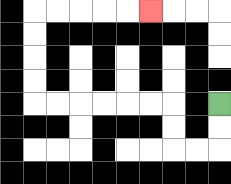{'start': '[9, 4]', 'end': '[6, 0]', 'path_directions': 'D,D,L,L,U,U,L,L,L,L,L,L,U,U,U,U,R,R,R,R,R', 'path_coordinates': '[[9, 4], [9, 5], [9, 6], [8, 6], [7, 6], [7, 5], [7, 4], [6, 4], [5, 4], [4, 4], [3, 4], [2, 4], [1, 4], [1, 3], [1, 2], [1, 1], [1, 0], [2, 0], [3, 0], [4, 0], [5, 0], [6, 0]]'}